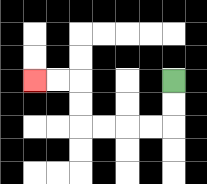{'start': '[7, 3]', 'end': '[1, 3]', 'path_directions': 'D,D,L,L,L,L,U,U,L,L', 'path_coordinates': '[[7, 3], [7, 4], [7, 5], [6, 5], [5, 5], [4, 5], [3, 5], [3, 4], [3, 3], [2, 3], [1, 3]]'}